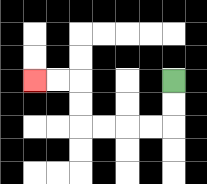{'start': '[7, 3]', 'end': '[1, 3]', 'path_directions': 'D,D,L,L,L,L,U,U,L,L', 'path_coordinates': '[[7, 3], [7, 4], [7, 5], [6, 5], [5, 5], [4, 5], [3, 5], [3, 4], [3, 3], [2, 3], [1, 3]]'}